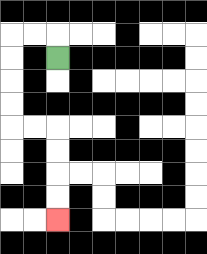{'start': '[2, 2]', 'end': '[2, 9]', 'path_directions': 'U,L,L,D,D,D,D,R,R,D,D,D,D', 'path_coordinates': '[[2, 2], [2, 1], [1, 1], [0, 1], [0, 2], [0, 3], [0, 4], [0, 5], [1, 5], [2, 5], [2, 6], [2, 7], [2, 8], [2, 9]]'}